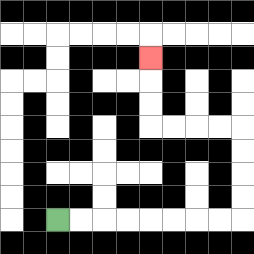{'start': '[2, 9]', 'end': '[6, 2]', 'path_directions': 'R,R,R,R,R,R,R,R,U,U,U,U,L,L,L,L,U,U,U', 'path_coordinates': '[[2, 9], [3, 9], [4, 9], [5, 9], [6, 9], [7, 9], [8, 9], [9, 9], [10, 9], [10, 8], [10, 7], [10, 6], [10, 5], [9, 5], [8, 5], [7, 5], [6, 5], [6, 4], [6, 3], [6, 2]]'}